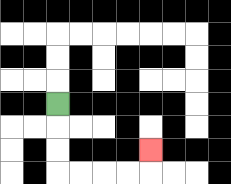{'start': '[2, 4]', 'end': '[6, 6]', 'path_directions': 'D,D,D,R,R,R,R,U', 'path_coordinates': '[[2, 4], [2, 5], [2, 6], [2, 7], [3, 7], [4, 7], [5, 7], [6, 7], [6, 6]]'}